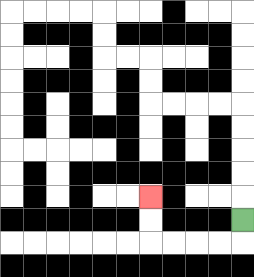{'start': '[10, 9]', 'end': '[6, 8]', 'path_directions': 'D,L,L,L,L,U,U', 'path_coordinates': '[[10, 9], [10, 10], [9, 10], [8, 10], [7, 10], [6, 10], [6, 9], [6, 8]]'}